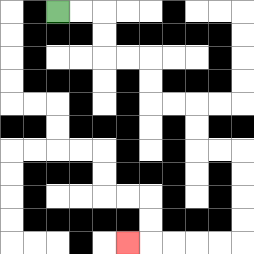{'start': '[2, 0]', 'end': '[5, 10]', 'path_directions': 'R,R,D,D,R,R,D,D,R,R,D,D,R,R,D,D,D,D,L,L,L,L,L', 'path_coordinates': '[[2, 0], [3, 0], [4, 0], [4, 1], [4, 2], [5, 2], [6, 2], [6, 3], [6, 4], [7, 4], [8, 4], [8, 5], [8, 6], [9, 6], [10, 6], [10, 7], [10, 8], [10, 9], [10, 10], [9, 10], [8, 10], [7, 10], [6, 10], [5, 10]]'}